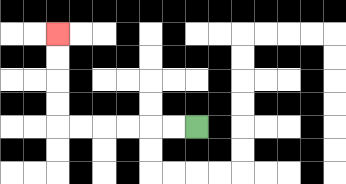{'start': '[8, 5]', 'end': '[2, 1]', 'path_directions': 'L,L,L,L,L,L,U,U,U,U', 'path_coordinates': '[[8, 5], [7, 5], [6, 5], [5, 5], [4, 5], [3, 5], [2, 5], [2, 4], [2, 3], [2, 2], [2, 1]]'}